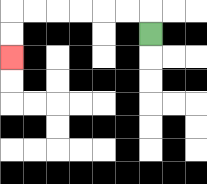{'start': '[6, 1]', 'end': '[0, 2]', 'path_directions': 'U,L,L,L,L,L,L,D,D', 'path_coordinates': '[[6, 1], [6, 0], [5, 0], [4, 0], [3, 0], [2, 0], [1, 0], [0, 0], [0, 1], [0, 2]]'}